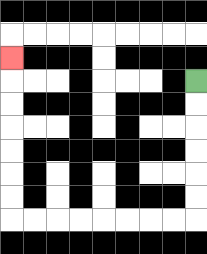{'start': '[8, 3]', 'end': '[0, 2]', 'path_directions': 'D,D,D,D,D,D,L,L,L,L,L,L,L,L,U,U,U,U,U,U,U', 'path_coordinates': '[[8, 3], [8, 4], [8, 5], [8, 6], [8, 7], [8, 8], [8, 9], [7, 9], [6, 9], [5, 9], [4, 9], [3, 9], [2, 9], [1, 9], [0, 9], [0, 8], [0, 7], [0, 6], [0, 5], [0, 4], [0, 3], [0, 2]]'}